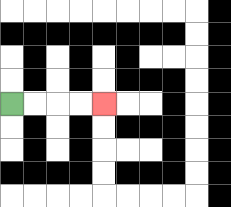{'start': '[0, 4]', 'end': '[4, 4]', 'path_directions': 'R,R,R,R', 'path_coordinates': '[[0, 4], [1, 4], [2, 4], [3, 4], [4, 4]]'}